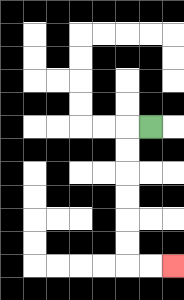{'start': '[6, 5]', 'end': '[7, 11]', 'path_directions': 'L,D,D,D,D,D,D,R,R', 'path_coordinates': '[[6, 5], [5, 5], [5, 6], [5, 7], [5, 8], [5, 9], [5, 10], [5, 11], [6, 11], [7, 11]]'}